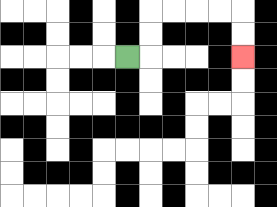{'start': '[5, 2]', 'end': '[10, 2]', 'path_directions': 'R,U,U,R,R,R,R,D,D', 'path_coordinates': '[[5, 2], [6, 2], [6, 1], [6, 0], [7, 0], [8, 0], [9, 0], [10, 0], [10, 1], [10, 2]]'}